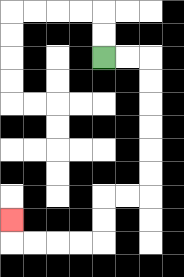{'start': '[4, 2]', 'end': '[0, 9]', 'path_directions': 'R,R,D,D,D,D,D,D,L,L,D,D,L,L,L,L,U', 'path_coordinates': '[[4, 2], [5, 2], [6, 2], [6, 3], [6, 4], [6, 5], [6, 6], [6, 7], [6, 8], [5, 8], [4, 8], [4, 9], [4, 10], [3, 10], [2, 10], [1, 10], [0, 10], [0, 9]]'}